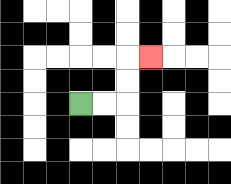{'start': '[3, 4]', 'end': '[6, 2]', 'path_directions': 'R,R,U,U,R', 'path_coordinates': '[[3, 4], [4, 4], [5, 4], [5, 3], [5, 2], [6, 2]]'}